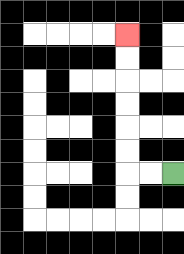{'start': '[7, 7]', 'end': '[5, 1]', 'path_directions': 'L,L,U,U,U,U,U,U', 'path_coordinates': '[[7, 7], [6, 7], [5, 7], [5, 6], [5, 5], [5, 4], [5, 3], [5, 2], [5, 1]]'}